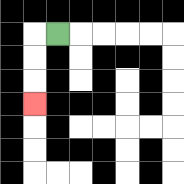{'start': '[2, 1]', 'end': '[1, 4]', 'path_directions': 'L,D,D,D', 'path_coordinates': '[[2, 1], [1, 1], [1, 2], [1, 3], [1, 4]]'}